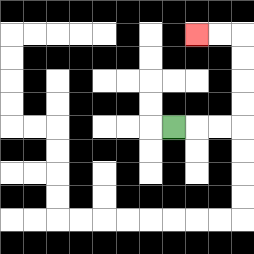{'start': '[7, 5]', 'end': '[8, 1]', 'path_directions': 'R,R,R,U,U,U,U,L,L', 'path_coordinates': '[[7, 5], [8, 5], [9, 5], [10, 5], [10, 4], [10, 3], [10, 2], [10, 1], [9, 1], [8, 1]]'}